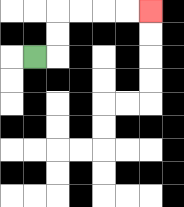{'start': '[1, 2]', 'end': '[6, 0]', 'path_directions': 'R,U,U,R,R,R,R', 'path_coordinates': '[[1, 2], [2, 2], [2, 1], [2, 0], [3, 0], [4, 0], [5, 0], [6, 0]]'}